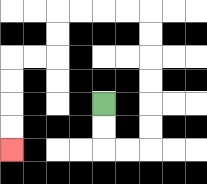{'start': '[4, 4]', 'end': '[0, 6]', 'path_directions': 'D,D,R,R,U,U,U,U,U,U,L,L,L,L,D,D,L,L,D,D,D,D', 'path_coordinates': '[[4, 4], [4, 5], [4, 6], [5, 6], [6, 6], [6, 5], [6, 4], [6, 3], [6, 2], [6, 1], [6, 0], [5, 0], [4, 0], [3, 0], [2, 0], [2, 1], [2, 2], [1, 2], [0, 2], [0, 3], [0, 4], [0, 5], [0, 6]]'}